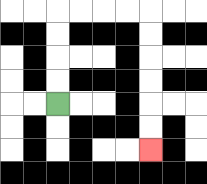{'start': '[2, 4]', 'end': '[6, 6]', 'path_directions': 'U,U,U,U,R,R,R,R,D,D,D,D,D,D', 'path_coordinates': '[[2, 4], [2, 3], [2, 2], [2, 1], [2, 0], [3, 0], [4, 0], [5, 0], [6, 0], [6, 1], [6, 2], [6, 3], [6, 4], [6, 5], [6, 6]]'}